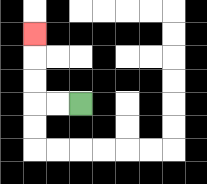{'start': '[3, 4]', 'end': '[1, 1]', 'path_directions': 'L,L,U,U,U', 'path_coordinates': '[[3, 4], [2, 4], [1, 4], [1, 3], [1, 2], [1, 1]]'}